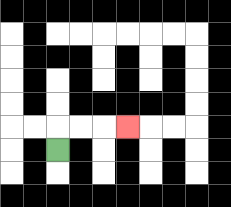{'start': '[2, 6]', 'end': '[5, 5]', 'path_directions': 'U,R,R,R', 'path_coordinates': '[[2, 6], [2, 5], [3, 5], [4, 5], [5, 5]]'}